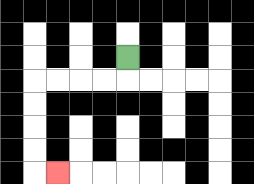{'start': '[5, 2]', 'end': '[2, 7]', 'path_directions': 'D,L,L,L,L,D,D,D,D,R', 'path_coordinates': '[[5, 2], [5, 3], [4, 3], [3, 3], [2, 3], [1, 3], [1, 4], [1, 5], [1, 6], [1, 7], [2, 7]]'}